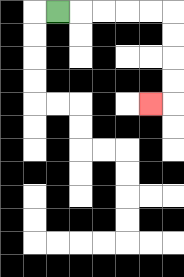{'start': '[2, 0]', 'end': '[6, 4]', 'path_directions': 'R,R,R,R,R,D,D,D,D,L', 'path_coordinates': '[[2, 0], [3, 0], [4, 0], [5, 0], [6, 0], [7, 0], [7, 1], [7, 2], [7, 3], [7, 4], [6, 4]]'}